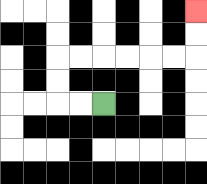{'start': '[4, 4]', 'end': '[8, 0]', 'path_directions': 'L,L,U,U,R,R,R,R,R,R,U,U', 'path_coordinates': '[[4, 4], [3, 4], [2, 4], [2, 3], [2, 2], [3, 2], [4, 2], [5, 2], [6, 2], [7, 2], [8, 2], [8, 1], [8, 0]]'}